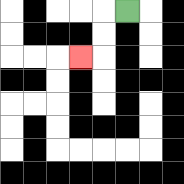{'start': '[5, 0]', 'end': '[3, 2]', 'path_directions': 'L,D,D,L', 'path_coordinates': '[[5, 0], [4, 0], [4, 1], [4, 2], [3, 2]]'}